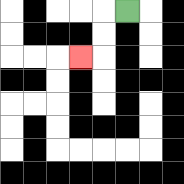{'start': '[5, 0]', 'end': '[3, 2]', 'path_directions': 'L,D,D,L', 'path_coordinates': '[[5, 0], [4, 0], [4, 1], [4, 2], [3, 2]]'}